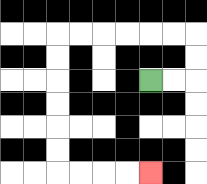{'start': '[6, 3]', 'end': '[6, 7]', 'path_directions': 'R,R,U,U,L,L,L,L,L,L,D,D,D,D,D,D,R,R,R,R', 'path_coordinates': '[[6, 3], [7, 3], [8, 3], [8, 2], [8, 1], [7, 1], [6, 1], [5, 1], [4, 1], [3, 1], [2, 1], [2, 2], [2, 3], [2, 4], [2, 5], [2, 6], [2, 7], [3, 7], [4, 7], [5, 7], [6, 7]]'}